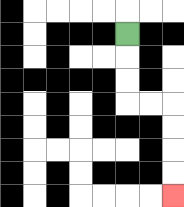{'start': '[5, 1]', 'end': '[7, 8]', 'path_directions': 'D,D,D,R,R,D,D,D,D', 'path_coordinates': '[[5, 1], [5, 2], [5, 3], [5, 4], [6, 4], [7, 4], [7, 5], [7, 6], [7, 7], [7, 8]]'}